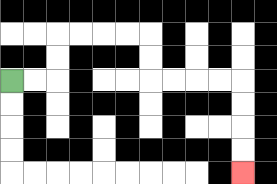{'start': '[0, 3]', 'end': '[10, 7]', 'path_directions': 'R,R,U,U,R,R,R,R,D,D,R,R,R,R,D,D,D,D', 'path_coordinates': '[[0, 3], [1, 3], [2, 3], [2, 2], [2, 1], [3, 1], [4, 1], [5, 1], [6, 1], [6, 2], [6, 3], [7, 3], [8, 3], [9, 3], [10, 3], [10, 4], [10, 5], [10, 6], [10, 7]]'}